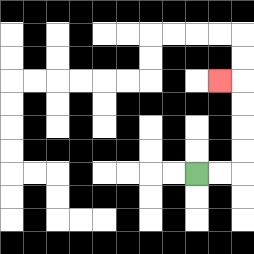{'start': '[8, 7]', 'end': '[9, 3]', 'path_directions': 'R,R,U,U,U,U,L', 'path_coordinates': '[[8, 7], [9, 7], [10, 7], [10, 6], [10, 5], [10, 4], [10, 3], [9, 3]]'}